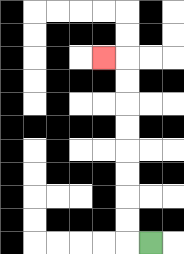{'start': '[6, 10]', 'end': '[4, 2]', 'path_directions': 'L,U,U,U,U,U,U,U,U,L', 'path_coordinates': '[[6, 10], [5, 10], [5, 9], [5, 8], [5, 7], [5, 6], [5, 5], [5, 4], [5, 3], [5, 2], [4, 2]]'}